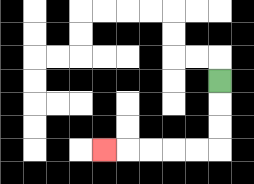{'start': '[9, 3]', 'end': '[4, 6]', 'path_directions': 'D,D,D,L,L,L,L,L', 'path_coordinates': '[[9, 3], [9, 4], [9, 5], [9, 6], [8, 6], [7, 6], [6, 6], [5, 6], [4, 6]]'}